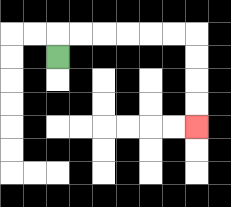{'start': '[2, 2]', 'end': '[8, 5]', 'path_directions': 'U,R,R,R,R,R,R,D,D,D,D', 'path_coordinates': '[[2, 2], [2, 1], [3, 1], [4, 1], [5, 1], [6, 1], [7, 1], [8, 1], [8, 2], [8, 3], [8, 4], [8, 5]]'}